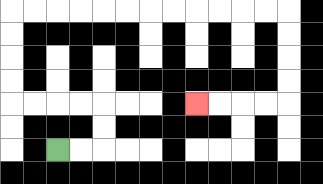{'start': '[2, 6]', 'end': '[8, 4]', 'path_directions': 'R,R,U,U,L,L,L,L,U,U,U,U,R,R,R,R,R,R,R,R,R,R,R,R,D,D,D,D,L,L,L,L', 'path_coordinates': '[[2, 6], [3, 6], [4, 6], [4, 5], [4, 4], [3, 4], [2, 4], [1, 4], [0, 4], [0, 3], [0, 2], [0, 1], [0, 0], [1, 0], [2, 0], [3, 0], [4, 0], [5, 0], [6, 0], [7, 0], [8, 0], [9, 0], [10, 0], [11, 0], [12, 0], [12, 1], [12, 2], [12, 3], [12, 4], [11, 4], [10, 4], [9, 4], [8, 4]]'}